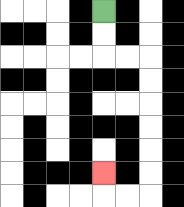{'start': '[4, 0]', 'end': '[4, 7]', 'path_directions': 'D,D,R,R,D,D,D,D,D,D,L,L,U', 'path_coordinates': '[[4, 0], [4, 1], [4, 2], [5, 2], [6, 2], [6, 3], [6, 4], [6, 5], [6, 6], [6, 7], [6, 8], [5, 8], [4, 8], [4, 7]]'}